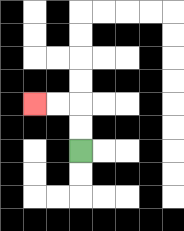{'start': '[3, 6]', 'end': '[1, 4]', 'path_directions': 'U,U,L,L', 'path_coordinates': '[[3, 6], [3, 5], [3, 4], [2, 4], [1, 4]]'}